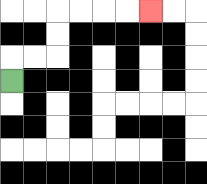{'start': '[0, 3]', 'end': '[6, 0]', 'path_directions': 'U,R,R,U,U,R,R,R,R', 'path_coordinates': '[[0, 3], [0, 2], [1, 2], [2, 2], [2, 1], [2, 0], [3, 0], [4, 0], [5, 0], [6, 0]]'}